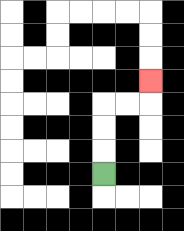{'start': '[4, 7]', 'end': '[6, 3]', 'path_directions': 'U,U,U,R,R,U', 'path_coordinates': '[[4, 7], [4, 6], [4, 5], [4, 4], [5, 4], [6, 4], [6, 3]]'}